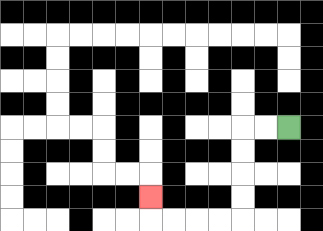{'start': '[12, 5]', 'end': '[6, 8]', 'path_directions': 'L,L,D,D,D,D,L,L,L,L,U', 'path_coordinates': '[[12, 5], [11, 5], [10, 5], [10, 6], [10, 7], [10, 8], [10, 9], [9, 9], [8, 9], [7, 9], [6, 9], [6, 8]]'}